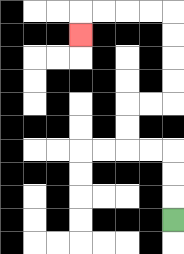{'start': '[7, 9]', 'end': '[3, 1]', 'path_directions': 'U,U,U,L,L,U,U,R,R,U,U,U,U,L,L,L,L,D', 'path_coordinates': '[[7, 9], [7, 8], [7, 7], [7, 6], [6, 6], [5, 6], [5, 5], [5, 4], [6, 4], [7, 4], [7, 3], [7, 2], [7, 1], [7, 0], [6, 0], [5, 0], [4, 0], [3, 0], [3, 1]]'}